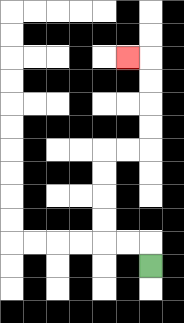{'start': '[6, 11]', 'end': '[5, 2]', 'path_directions': 'U,L,L,U,U,U,U,R,R,U,U,U,U,L', 'path_coordinates': '[[6, 11], [6, 10], [5, 10], [4, 10], [4, 9], [4, 8], [4, 7], [4, 6], [5, 6], [6, 6], [6, 5], [6, 4], [6, 3], [6, 2], [5, 2]]'}